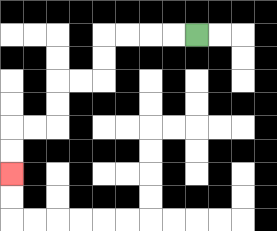{'start': '[8, 1]', 'end': '[0, 7]', 'path_directions': 'L,L,L,L,D,D,L,L,D,D,L,L,D,D', 'path_coordinates': '[[8, 1], [7, 1], [6, 1], [5, 1], [4, 1], [4, 2], [4, 3], [3, 3], [2, 3], [2, 4], [2, 5], [1, 5], [0, 5], [0, 6], [0, 7]]'}